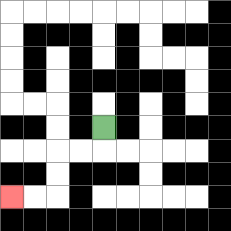{'start': '[4, 5]', 'end': '[0, 8]', 'path_directions': 'D,L,L,D,D,L,L', 'path_coordinates': '[[4, 5], [4, 6], [3, 6], [2, 6], [2, 7], [2, 8], [1, 8], [0, 8]]'}